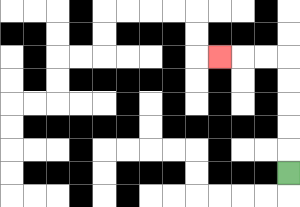{'start': '[12, 7]', 'end': '[9, 2]', 'path_directions': 'U,U,U,U,U,L,L,L', 'path_coordinates': '[[12, 7], [12, 6], [12, 5], [12, 4], [12, 3], [12, 2], [11, 2], [10, 2], [9, 2]]'}